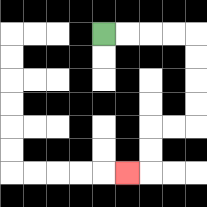{'start': '[4, 1]', 'end': '[5, 7]', 'path_directions': 'R,R,R,R,D,D,D,D,L,L,D,D,L', 'path_coordinates': '[[4, 1], [5, 1], [6, 1], [7, 1], [8, 1], [8, 2], [8, 3], [8, 4], [8, 5], [7, 5], [6, 5], [6, 6], [6, 7], [5, 7]]'}